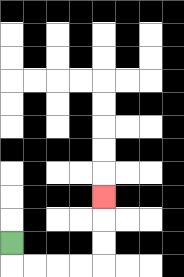{'start': '[0, 10]', 'end': '[4, 8]', 'path_directions': 'D,R,R,R,R,U,U,U', 'path_coordinates': '[[0, 10], [0, 11], [1, 11], [2, 11], [3, 11], [4, 11], [4, 10], [4, 9], [4, 8]]'}